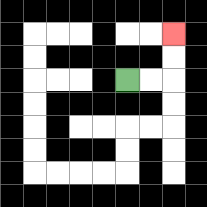{'start': '[5, 3]', 'end': '[7, 1]', 'path_directions': 'R,R,U,U', 'path_coordinates': '[[5, 3], [6, 3], [7, 3], [7, 2], [7, 1]]'}